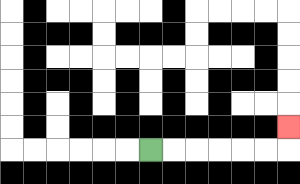{'start': '[6, 6]', 'end': '[12, 5]', 'path_directions': 'R,R,R,R,R,R,U', 'path_coordinates': '[[6, 6], [7, 6], [8, 6], [9, 6], [10, 6], [11, 6], [12, 6], [12, 5]]'}